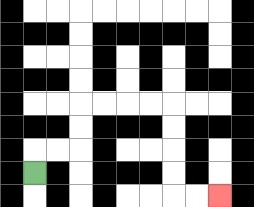{'start': '[1, 7]', 'end': '[9, 8]', 'path_directions': 'U,R,R,U,U,R,R,R,R,D,D,D,D,R,R', 'path_coordinates': '[[1, 7], [1, 6], [2, 6], [3, 6], [3, 5], [3, 4], [4, 4], [5, 4], [6, 4], [7, 4], [7, 5], [7, 6], [7, 7], [7, 8], [8, 8], [9, 8]]'}